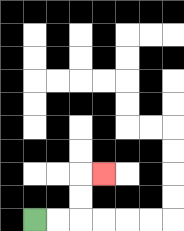{'start': '[1, 9]', 'end': '[4, 7]', 'path_directions': 'R,R,U,U,R', 'path_coordinates': '[[1, 9], [2, 9], [3, 9], [3, 8], [3, 7], [4, 7]]'}